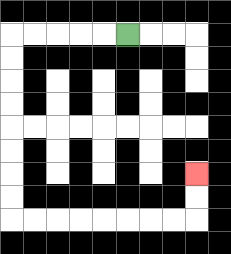{'start': '[5, 1]', 'end': '[8, 7]', 'path_directions': 'L,L,L,L,L,D,D,D,D,D,D,D,D,R,R,R,R,R,R,R,R,U,U', 'path_coordinates': '[[5, 1], [4, 1], [3, 1], [2, 1], [1, 1], [0, 1], [0, 2], [0, 3], [0, 4], [0, 5], [0, 6], [0, 7], [0, 8], [0, 9], [1, 9], [2, 9], [3, 9], [4, 9], [5, 9], [6, 9], [7, 9], [8, 9], [8, 8], [8, 7]]'}